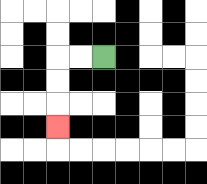{'start': '[4, 2]', 'end': '[2, 5]', 'path_directions': 'L,L,D,D,D', 'path_coordinates': '[[4, 2], [3, 2], [2, 2], [2, 3], [2, 4], [2, 5]]'}